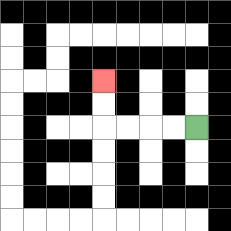{'start': '[8, 5]', 'end': '[4, 3]', 'path_directions': 'L,L,L,L,U,U', 'path_coordinates': '[[8, 5], [7, 5], [6, 5], [5, 5], [4, 5], [4, 4], [4, 3]]'}